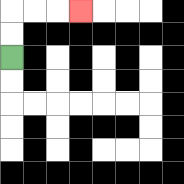{'start': '[0, 2]', 'end': '[3, 0]', 'path_directions': 'U,U,R,R,R', 'path_coordinates': '[[0, 2], [0, 1], [0, 0], [1, 0], [2, 0], [3, 0]]'}